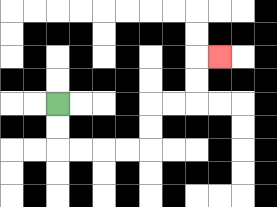{'start': '[2, 4]', 'end': '[9, 2]', 'path_directions': 'D,D,R,R,R,R,U,U,R,R,U,U,R', 'path_coordinates': '[[2, 4], [2, 5], [2, 6], [3, 6], [4, 6], [5, 6], [6, 6], [6, 5], [6, 4], [7, 4], [8, 4], [8, 3], [8, 2], [9, 2]]'}